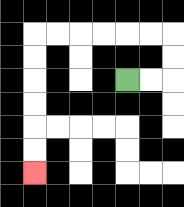{'start': '[5, 3]', 'end': '[1, 7]', 'path_directions': 'R,R,U,U,L,L,L,L,L,L,D,D,D,D,D,D', 'path_coordinates': '[[5, 3], [6, 3], [7, 3], [7, 2], [7, 1], [6, 1], [5, 1], [4, 1], [3, 1], [2, 1], [1, 1], [1, 2], [1, 3], [1, 4], [1, 5], [1, 6], [1, 7]]'}